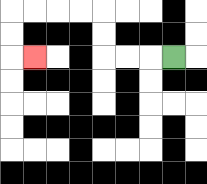{'start': '[7, 2]', 'end': '[1, 2]', 'path_directions': 'L,L,L,U,U,L,L,L,L,D,D,R', 'path_coordinates': '[[7, 2], [6, 2], [5, 2], [4, 2], [4, 1], [4, 0], [3, 0], [2, 0], [1, 0], [0, 0], [0, 1], [0, 2], [1, 2]]'}